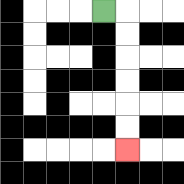{'start': '[4, 0]', 'end': '[5, 6]', 'path_directions': 'R,D,D,D,D,D,D', 'path_coordinates': '[[4, 0], [5, 0], [5, 1], [5, 2], [5, 3], [5, 4], [5, 5], [5, 6]]'}